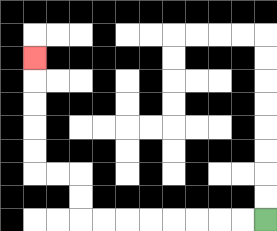{'start': '[11, 9]', 'end': '[1, 2]', 'path_directions': 'L,L,L,L,L,L,L,L,U,U,L,L,U,U,U,U,U', 'path_coordinates': '[[11, 9], [10, 9], [9, 9], [8, 9], [7, 9], [6, 9], [5, 9], [4, 9], [3, 9], [3, 8], [3, 7], [2, 7], [1, 7], [1, 6], [1, 5], [1, 4], [1, 3], [1, 2]]'}